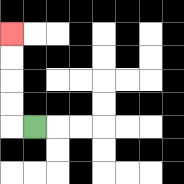{'start': '[1, 5]', 'end': '[0, 1]', 'path_directions': 'L,U,U,U,U', 'path_coordinates': '[[1, 5], [0, 5], [0, 4], [0, 3], [0, 2], [0, 1]]'}